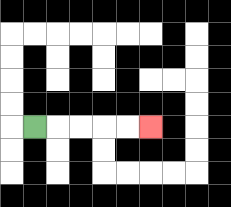{'start': '[1, 5]', 'end': '[6, 5]', 'path_directions': 'R,R,R,R,R', 'path_coordinates': '[[1, 5], [2, 5], [3, 5], [4, 5], [5, 5], [6, 5]]'}